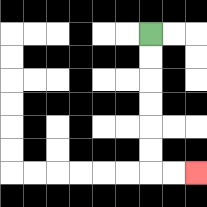{'start': '[6, 1]', 'end': '[8, 7]', 'path_directions': 'D,D,D,D,D,D,R,R', 'path_coordinates': '[[6, 1], [6, 2], [6, 3], [6, 4], [6, 5], [6, 6], [6, 7], [7, 7], [8, 7]]'}